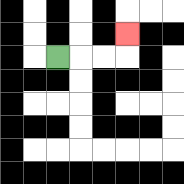{'start': '[2, 2]', 'end': '[5, 1]', 'path_directions': 'R,R,R,U', 'path_coordinates': '[[2, 2], [3, 2], [4, 2], [5, 2], [5, 1]]'}